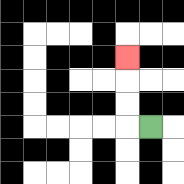{'start': '[6, 5]', 'end': '[5, 2]', 'path_directions': 'L,U,U,U', 'path_coordinates': '[[6, 5], [5, 5], [5, 4], [5, 3], [5, 2]]'}